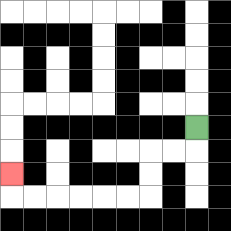{'start': '[8, 5]', 'end': '[0, 7]', 'path_directions': 'D,L,L,D,D,L,L,L,L,L,L,U', 'path_coordinates': '[[8, 5], [8, 6], [7, 6], [6, 6], [6, 7], [6, 8], [5, 8], [4, 8], [3, 8], [2, 8], [1, 8], [0, 8], [0, 7]]'}